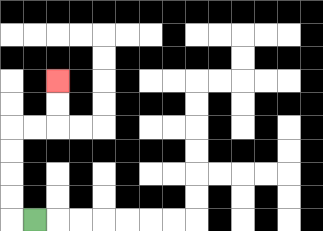{'start': '[1, 9]', 'end': '[2, 3]', 'path_directions': 'L,U,U,U,U,R,R,U,U', 'path_coordinates': '[[1, 9], [0, 9], [0, 8], [0, 7], [0, 6], [0, 5], [1, 5], [2, 5], [2, 4], [2, 3]]'}